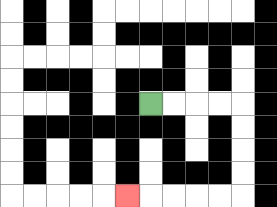{'start': '[6, 4]', 'end': '[5, 8]', 'path_directions': 'R,R,R,R,D,D,D,D,L,L,L,L,L', 'path_coordinates': '[[6, 4], [7, 4], [8, 4], [9, 4], [10, 4], [10, 5], [10, 6], [10, 7], [10, 8], [9, 8], [8, 8], [7, 8], [6, 8], [5, 8]]'}